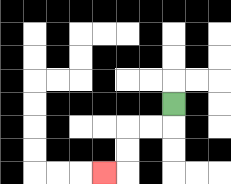{'start': '[7, 4]', 'end': '[4, 7]', 'path_directions': 'D,L,L,D,D,L', 'path_coordinates': '[[7, 4], [7, 5], [6, 5], [5, 5], [5, 6], [5, 7], [4, 7]]'}